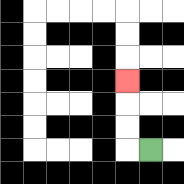{'start': '[6, 6]', 'end': '[5, 3]', 'path_directions': 'L,U,U,U', 'path_coordinates': '[[6, 6], [5, 6], [5, 5], [5, 4], [5, 3]]'}